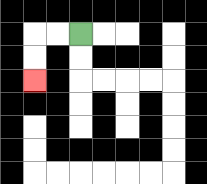{'start': '[3, 1]', 'end': '[1, 3]', 'path_directions': 'L,L,D,D', 'path_coordinates': '[[3, 1], [2, 1], [1, 1], [1, 2], [1, 3]]'}